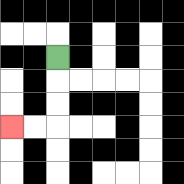{'start': '[2, 2]', 'end': '[0, 5]', 'path_directions': 'D,D,D,L,L', 'path_coordinates': '[[2, 2], [2, 3], [2, 4], [2, 5], [1, 5], [0, 5]]'}